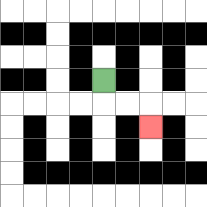{'start': '[4, 3]', 'end': '[6, 5]', 'path_directions': 'D,R,R,D', 'path_coordinates': '[[4, 3], [4, 4], [5, 4], [6, 4], [6, 5]]'}